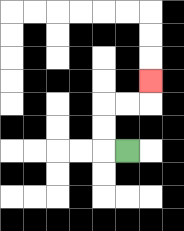{'start': '[5, 6]', 'end': '[6, 3]', 'path_directions': 'L,U,U,R,R,U', 'path_coordinates': '[[5, 6], [4, 6], [4, 5], [4, 4], [5, 4], [6, 4], [6, 3]]'}